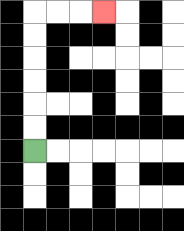{'start': '[1, 6]', 'end': '[4, 0]', 'path_directions': 'U,U,U,U,U,U,R,R,R', 'path_coordinates': '[[1, 6], [1, 5], [1, 4], [1, 3], [1, 2], [1, 1], [1, 0], [2, 0], [3, 0], [4, 0]]'}